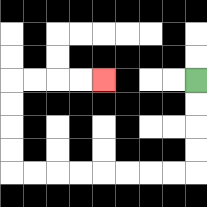{'start': '[8, 3]', 'end': '[4, 3]', 'path_directions': 'D,D,D,D,L,L,L,L,L,L,L,L,U,U,U,U,R,R,R,R', 'path_coordinates': '[[8, 3], [8, 4], [8, 5], [8, 6], [8, 7], [7, 7], [6, 7], [5, 7], [4, 7], [3, 7], [2, 7], [1, 7], [0, 7], [0, 6], [0, 5], [0, 4], [0, 3], [1, 3], [2, 3], [3, 3], [4, 3]]'}